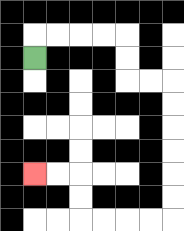{'start': '[1, 2]', 'end': '[1, 7]', 'path_directions': 'U,R,R,R,R,D,D,R,R,D,D,D,D,D,D,L,L,L,L,U,U,L,L', 'path_coordinates': '[[1, 2], [1, 1], [2, 1], [3, 1], [4, 1], [5, 1], [5, 2], [5, 3], [6, 3], [7, 3], [7, 4], [7, 5], [7, 6], [7, 7], [7, 8], [7, 9], [6, 9], [5, 9], [4, 9], [3, 9], [3, 8], [3, 7], [2, 7], [1, 7]]'}